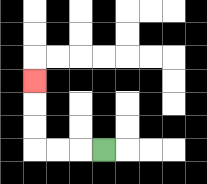{'start': '[4, 6]', 'end': '[1, 3]', 'path_directions': 'L,L,L,U,U,U', 'path_coordinates': '[[4, 6], [3, 6], [2, 6], [1, 6], [1, 5], [1, 4], [1, 3]]'}